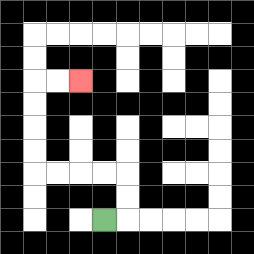{'start': '[4, 9]', 'end': '[3, 3]', 'path_directions': 'R,U,U,L,L,L,L,U,U,U,U,R,R', 'path_coordinates': '[[4, 9], [5, 9], [5, 8], [5, 7], [4, 7], [3, 7], [2, 7], [1, 7], [1, 6], [1, 5], [1, 4], [1, 3], [2, 3], [3, 3]]'}